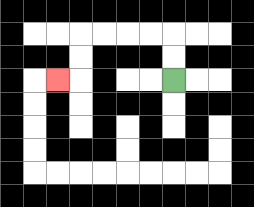{'start': '[7, 3]', 'end': '[2, 3]', 'path_directions': 'U,U,L,L,L,L,D,D,L', 'path_coordinates': '[[7, 3], [7, 2], [7, 1], [6, 1], [5, 1], [4, 1], [3, 1], [3, 2], [3, 3], [2, 3]]'}